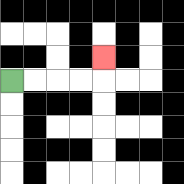{'start': '[0, 3]', 'end': '[4, 2]', 'path_directions': 'R,R,R,R,U', 'path_coordinates': '[[0, 3], [1, 3], [2, 3], [3, 3], [4, 3], [4, 2]]'}